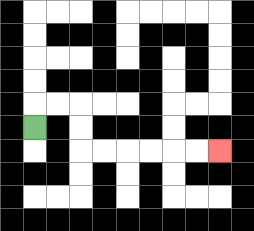{'start': '[1, 5]', 'end': '[9, 6]', 'path_directions': 'U,R,R,D,D,R,R,R,R,R,R', 'path_coordinates': '[[1, 5], [1, 4], [2, 4], [3, 4], [3, 5], [3, 6], [4, 6], [5, 6], [6, 6], [7, 6], [8, 6], [9, 6]]'}